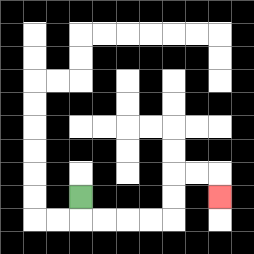{'start': '[3, 8]', 'end': '[9, 8]', 'path_directions': 'D,R,R,R,R,U,U,R,R,D', 'path_coordinates': '[[3, 8], [3, 9], [4, 9], [5, 9], [6, 9], [7, 9], [7, 8], [7, 7], [8, 7], [9, 7], [9, 8]]'}